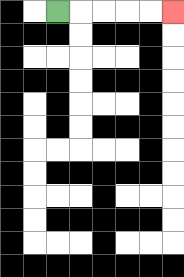{'start': '[2, 0]', 'end': '[7, 0]', 'path_directions': 'R,R,R,R,R', 'path_coordinates': '[[2, 0], [3, 0], [4, 0], [5, 0], [6, 0], [7, 0]]'}